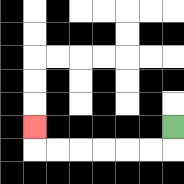{'start': '[7, 5]', 'end': '[1, 5]', 'path_directions': 'D,L,L,L,L,L,L,U', 'path_coordinates': '[[7, 5], [7, 6], [6, 6], [5, 6], [4, 6], [3, 6], [2, 6], [1, 6], [1, 5]]'}